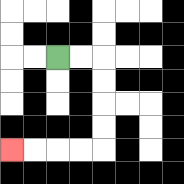{'start': '[2, 2]', 'end': '[0, 6]', 'path_directions': 'R,R,D,D,D,D,L,L,L,L', 'path_coordinates': '[[2, 2], [3, 2], [4, 2], [4, 3], [4, 4], [4, 5], [4, 6], [3, 6], [2, 6], [1, 6], [0, 6]]'}